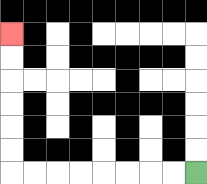{'start': '[8, 7]', 'end': '[0, 1]', 'path_directions': 'L,L,L,L,L,L,L,L,U,U,U,U,U,U', 'path_coordinates': '[[8, 7], [7, 7], [6, 7], [5, 7], [4, 7], [3, 7], [2, 7], [1, 7], [0, 7], [0, 6], [0, 5], [0, 4], [0, 3], [0, 2], [0, 1]]'}